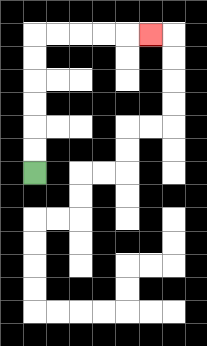{'start': '[1, 7]', 'end': '[6, 1]', 'path_directions': 'U,U,U,U,U,U,R,R,R,R,R', 'path_coordinates': '[[1, 7], [1, 6], [1, 5], [1, 4], [1, 3], [1, 2], [1, 1], [2, 1], [3, 1], [4, 1], [5, 1], [6, 1]]'}